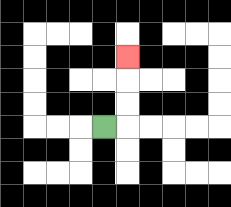{'start': '[4, 5]', 'end': '[5, 2]', 'path_directions': 'R,U,U,U', 'path_coordinates': '[[4, 5], [5, 5], [5, 4], [5, 3], [5, 2]]'}